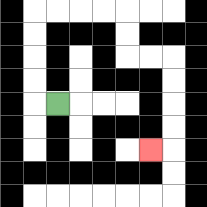{'start': '[2, 4]', 'end': '[6, 6]', 'path_directions': 'L,U,U,U,U,R,R,R,R,D,D,R,R,D,D,D,D,L', 'path_coordinates': '[[2, 4], [1, 4], [1, 3], [1, 2], [1, 1], [1, 0], [2, 0], [3, 0], [4, 0], [5, 0], [5, 1], [5, 2], [6, 2], [7, 2], [7, 3], [7, 4], [7, 5], [7, 6], [6, 6]]'}